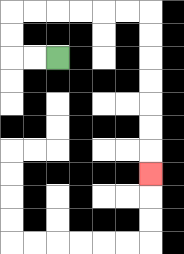{'start': '[2, 2]', 'end': '[6, 7]', 'path_directions': 'L,L,U,U,R,R,R,R,R,R,D,D,D,D,D,D,D', 'path_coordinates': '[[2, 2], [1, 2], [0, 2], [0, 1], [0, 0], [1, 0], [2, 0], [3, 0], [4, 0], [5, 0], [6, 0], [6, 1], [6, 2], [6, 3], [6, 4], [6, 5], [6, 6], [6, 7]]'}